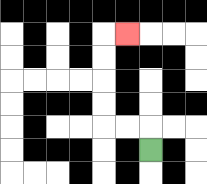{'start': '[6, 6]', 'end': '[5, 1]', 'path_directions': 'U,L,L,U,U,U,U,R', 'path_coordinates': '[[6, 6], [6, 5], [5, 5], [4, 5], [4, 4], [4, 3], [4, 2], [4, 1], [5, 1]]'}